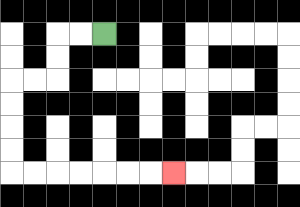{'start': '[4, 1]', 'end': '[7, 7]', 'path_directions': 'L,L,D,D,L,L,D,D,D,D,R,R,R,R,R,R,R', 'path_coordinates': '[[4, 1], [3, 1], [2, 1], [2, 2], [2, 3], [1, 3], [0, 3], [0, 4], [0, 5], [0, 6], [0, 7], [1, 7], [2, 7], [3, 7], [4, 7], [5, 7], [6, 7], [7, 7]]'}